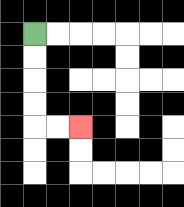{'start': '[1, 1]', 'end': '[3, 5]', 'path_directions': 'D,D,D,D,R,R', 'path_coordinates': '[[1, 1], [1, 2], [1, 3], [1, 4], [1, 5], [2, 5], [3, 5]]'}